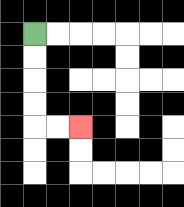{'start': '[1, 1]', 'end': '[3, 5]', 'path_directions': 'D,D,D,D,R,R', 'path_coordinates': '[[1, 1], [1, 2], [1, 3], [1, 4], [1, 5], [2, 5], [3, 5]]'}